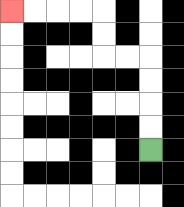{'start': '[6, 6]', 'end': '[0, 0]', 'path_directions': 'U,U,U,U,L,L,U,U,L,L,L,L', 'path_coordinates': '[[6, 6], [6, 5], [6, 4], [6, 3], [6, 2], [5, 2], [4, 2], [4, 1], [4, 0], [3, 0], [2, 0], [1, 0], [0, 0]]'}